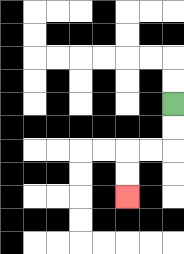{'start': '[7, 4]', 'end': '[5, 8]', 'path_directions': 'D,D,L,L,D,D', 'path_coordinates': '[[7, 4], [7, 5], [7, 6], [6, 6], [5, 6], [5, 7], [5, 8]]'}